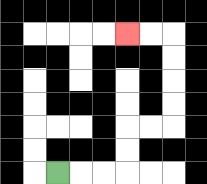{'start': '[2, 7]', 'end': '[5, 1]', 'path_directions': 'R,R,R,U,U,R,R,U,U,U,U,L,L', 'path_coordinates': '[[2, 7], [3, 7], [4, 7], [5, 7], [5, 6], [5, 5], [6, 5], [7, 5], [7, 4], [7, 3], [7, 2], [7, 1], [6, 1], [5, 1]]'}